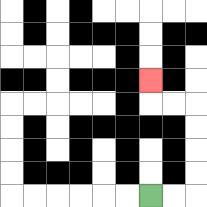{'start': '[6, 8]', 'end': '[6, 3]', 'path_directions': 'R,R,U,U,U,U,L,L,U', 'path_coordinates': '[[6, 8], [7, 8], [8, 8], [8, 7], [8, 6], [8, 5], [8, 4], [7, 4], [6, 4], [6, 3]]'}